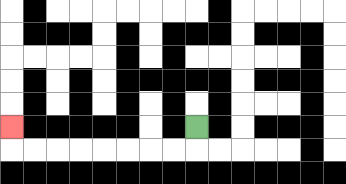{'start': '[8, 5]', 'end': '[0, 5]', 'path_directions': 'D,L,L,L,L,L,L,L,L,U', 'path_coordinates': '[[8, 5], [8, 6], [7, 6], [6, 6], [5, 6], [4, 6], [3, 6], [2, 6], [1, 6], [0, 6], [0, 5]]'}